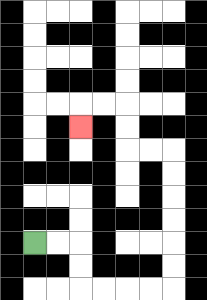{'start': '[1, 10]', 'end': '[3, 5]', 'path_directions': 'R,R,D,D,R,R,R,R,U,U,U,U,U,U,L,L,U,U,L,L,D', 'path_coordinates': '[[1, 10], [2, 10], [3, 10], [3, 11], [3, 12], [4, 12], [5, 12], [6, 12], [7, 12], [7, 11], [7, 10], [7, 9], [7, 8], [7, 7], [7, 6], [6, 6], [5, 6], [5, 5], [5, 4], [4, 4], [3, 4], [3, 5]]'}